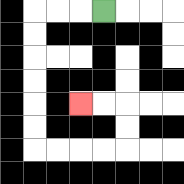{'start': '[4, 0]', 'end': '[3, 4]', 'path_directions': 'L,L,L,D,D,D,D,D,D,R,R,R,R,U,U,L,L', 'path_coordinates': '[[4, 0], [3, 0], [2, 0], [1, 0], [1, 1], [1, 2], [1, 3], [1, 4], [1, 5], [1, 6], [2, 6], [3, 6], [4, 6], [5, 6], [5, 5], [5, 4], [4, 4], [3, 4]]'}